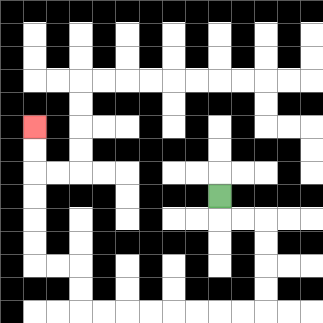{'start': '[9, 8]', 'end': '[1, 5]', 'path_directions': 'D,R,R,D,D,D,D,L,L,L,L,L,L,L,L,U,U,L,L,U,U,U,U,U,U', 'path_coordinates': '[[9, 8], [9, 9], [10, 9], [11, 9], [11, 10], [11, 11], [11, 12], [11, 13], [10, 13], [9, 13], [8, 13], [7, 13], [6, 13], [5, 13], [4, 13], [3, 13], [3, 12], [3, 11], [2, 11], [1, 11], [1, 10], [1, 9], [1, 8], [1, 7], [1, 6], [1, 5]]'}